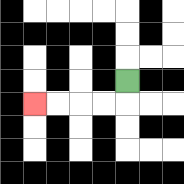{'start': '[5, 3]', 'end': '[1, 4]', 'path_directions': 'D,L,L,L,L', 'path_coordinates': '[[5, 3], [5, 4], [4, 4], [3, 4], [2, 4], [1, 4]]'}